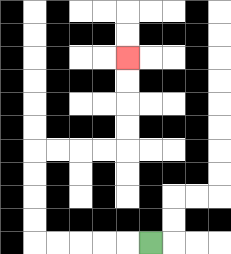{'start': '[6, 10]', 'end': '[5, 2]', 'path_directions': 'L,L,L,L,L,U,U,U,U,R,R,R,R,U,U,U,U', 'path_coordinates': '[[6, 10], [5, 10], [4, 10], [3, 10], [2, 10], [1, 10], [1, 9], [1, 8], [1, 7], [1, 6], [2, 6], [3, 6], [4, 6], [5, 6], [5, 5], [5, 4], [5, 3], [5, 2]]'}